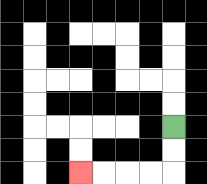{'start': '[7, 5]', 'end': '[3, 7]', 'path_directions': 'D,D,L,L,L,L', 'path_coordinates': '[[7, 5], [7, 6], [7, 7], [6, 7], [5, 7], [4, 7], [3, 7]]'}